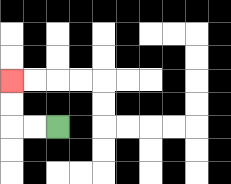{'start': '[2, 5]', 'end': '[0, 3]', 'path_directions': 'L,L,U,U', 'path_coordinates': '[[2, 5], [1, 5], [0, 5], [0, 4], [0, 3]]'}